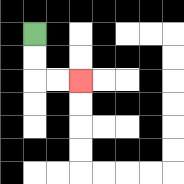{'start': '[1, 1]', 'end': '[3, 3]', 'path_directions': 'D,D,R,R', 'path_coordinates': '[[1, 1], [1, 2], [1, 3], [2, 3], [3, 3]]'}